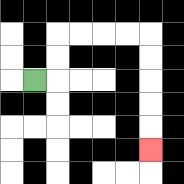{'start': '[1, 3]', 'end': '[6, 6]', 'path_directions': 'R,U,U,R,R,R,R,D,D,D,D,D', 'path_coordinates': '[[1, 3], [2, 3], [2, 2], [2, 1], [3, 1], [4, 1], [5, 1], [6, 1], [6, 2], [6, 3], [6, 4], [6, 5], [6, 6]]'}